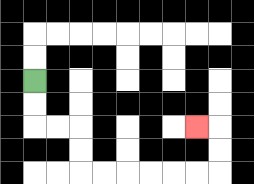{'start': '[1, 3]', 'end': '[8, 5]', 'path_directions': 'D,D,R,R,D,D,R,R,R,R,R,R,U,U,L', 'path_coordinates': '[[1, 3], [1, 4], [1, 5], [2, 5], [3, 5], [3, 6], [3, 7], [4, 7], [5, 7], [6, 7], [7, 7], [8, 7], [9, 7], [9, 6], [9, 5], [8, 5]]'}